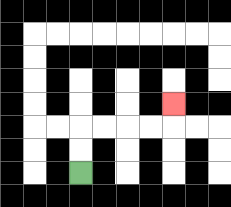{'start': '[3, 7]', 'end': '[7, 4]', 'path_directions': 'U,U,R,R,R,R,U', 'path_coordinates': '[[3, 7], [3, 6], [3, 5], [4, 5], [5, 5], [6, 5], [7, 5], [7, 4]]'}